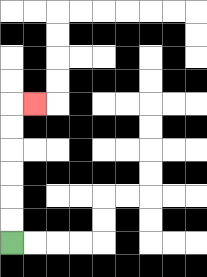{'start': '[0, 10]', 'end': '[1, 4]', 'path_directions': 'U,U,U,U,U,U,R', 'path_coordinates': '[[0, 10], [0, 9], [0, 8], [0, 7], [0, 6], [0, 5], [0, 4], [1, 4]]'}